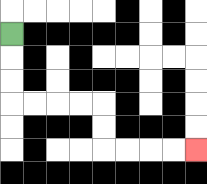{'start': '[0, 1]', 'end': '[8, 6]', 'path_directions': 'D,D,D,R,R,R,R,D,D,R,R,R,R', 'path_coordinates': '[[0, 1], [0, 2], [0, 3], [0, 4], [1, 4], [2, 4], [3, 4], [4, 4], [4, 5], [4, 6], [5, 6], [6, 6], [7, 6], [8, 6]]'}